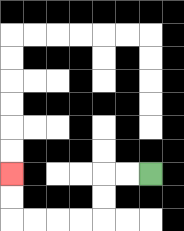{'start': '[6, 7]', 'end': '[0, 7]', 'path_directions': 'L,L,D,D,L,L,L,L,U,U', 'path_coordinates': '[[6, 7], [5, 7], [4, 7], [4, 8], [4, 9], [3, 9], [2, 9], [1, 9], [0, 9], [0, 8], [0, 7]]'}